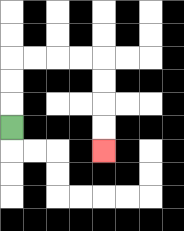{'start': '[0, 5]', 'end': '[4, 6]', 'path_directions': 'U,U,U,R,R,R,R,D,D,D,D', 'path_coordinates': '[[0, 5], [0, 4], [0, 3], [0, 2], [1, 2], [2, 2], [3, 2], [4, 2], [4, 3], [4, 4], [4, 5], [4, 6]]'}